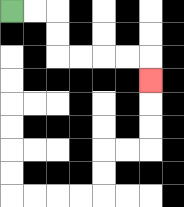{'start': '[0, 0]', 'end': '[6, 3]', 'path_directions': 'R,R,D,D,R,R,R,R,D', 'path_coordinates': '[[0, 0], [1, 0], [2, 0], [2, 1], [2, 2], [3, 2], [4, 2], [5, 2], [6, 2], [6, 3]]'}